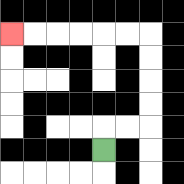{'start': '[4, 6]', 'end': '[0, 1]', 'path_directions': 'U,R,R,U,U,U,U,L,L,L,L,L,L', 'path_coordinates': '[[4, 6], [4, 5], [5, 5], [6, 5], [6, 4], [6, 3], [6, 2], [6, 1], [5, 1], [4, 1], [3, 1], [2, 1], [1, 1], [0, 1]]'}